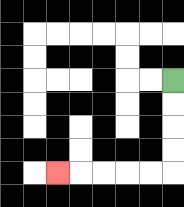{'start': '[7, 3]', 'end': '[2, 7]', 'path_directions': 'D,D,D,D,L,L,L,L,L', 'path_coordinates': '[[7, 3], [7, 4], [7, 5], [7, 6], [7, 7], [6, 7], [5, 7], [4, 7], [3, 7], [2, 7]]'}